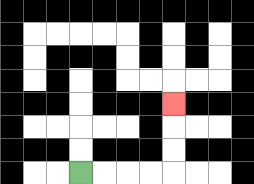{'start': '[3, 7]', 'end': '[7, 4]', 'path_directions': 'R,R,R,R,U,U,U', 'path_coordinates': '[[3, 7], [4, 7], [5, 7], [6, 7], [7, 7], [7, 6], [7, 5], [7, 4]]'}